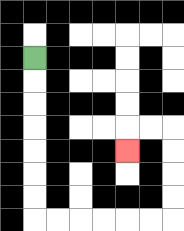{'start': '[1, 2]', 'end': '[5, 6]', 'path_directions': 'D,D,D,D,D,D,D,R,R,R,R,R,R,U,U,U,U,L,L,D', 'path_coordinates': '[[1, 2], [1, 3], [1, 4], [1, 5], [1, 6], [1, 7], [1, 8], [1, 9], [2, 9], [3, 9], [4, 9], [5, 9], [6, 9], [7, 9], [7, 8], [7, 7], [7, 6], [7, 5], [6, 5], [5, 5], [5, 6]]'}